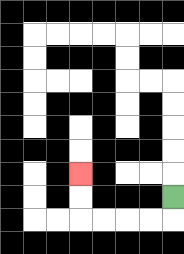{'start': '[7, 8]', 'end': '[3, 7]', 'path_directions': 'D,L,L,L,L,U,U', 'path_coordinates': '[[7, 8], [7, 9], [6, 9], [5, 9], [4, 9], [3, 9], [3, 8], [3, 7]]'}